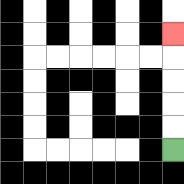{'start': '[7, 6]', 'end': '[7, 1]', 'path_directions': 'U,U,U,U,U', 'path_coordinates': '[[7, 6], [7, 5], [7, 4], [7, 3], [7, 2], [7, 1]]'}